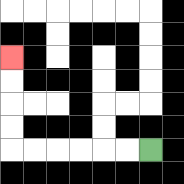{'start': '[6, 6]', 'end': '[0, 2]', 'path_directions': 'L,L,L,L,L,L,U,U,U,U', 'path_coordinates': '[[6, 6], [5, 6], [4, 6], [3, 6], [2, 6], [1, 6], [0, 6], [0, 5], [0, 4], [0, 3], [0, 2]]'}